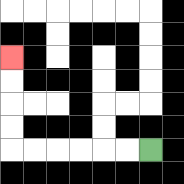{'start': '[6, 6]', 'end': '[0, 2]', 'path_directions': 'L,L,L,L,L,L,U,U,U,U', 'path_coordinates': '[[6, 6], [5, 6], [4, 6], [3, 6], [2, 6], [1, 6], [0, 6], [0, 5], [0, 4], [0, 3], [0, 2]]'}